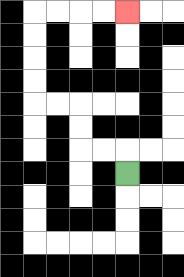{'start': '[5, 7]', 'end': '[5, 0]', 'path_directions': 'U,L,L,U,U,L,L,U,U,U,U,R,R,R,R', 'path_coordinates': '[[5, 7], [5, 6], [4, 6], [3, 6], [3, 5], [3, 4], [2, 4], [1, 4], [1, 3], [1, 2], [1, 1], [1, 0], [2, 0], [3, 0], [4, 0], [5, 0]]'}